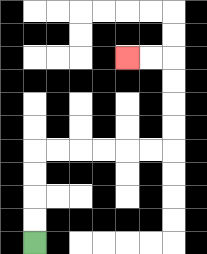{'start': '[1, 10]', 'end': '[5, 2]', 'path_directions': 'U,U,U,U,R,R,R,R,R,R,U,U,U,U,L,L', 'path_coordinates': '[[1, 10], [1, 9], [1, 8], [1, 7], [1, 6], [2, 6], [3, 6], [4, 6], [5, 6], [6, 6], [7, 6], [7, 5], [7, 4], [7, 3], [7, 2], [6, 2], [5, 2]]'}